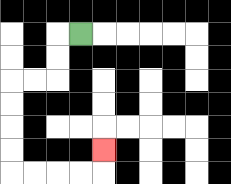{'start': '[3, 1]', 'end': '[4, 6]', 'path_directions': 'L,D,D,L,L,D,D,D,D,R,R,R,R,U', 'path_coordinates': '[[3, 1], [2, 1], [2, 2], [2, 3], [1, 3], [0, 3], [0, 4], [0, 5], [0, 6], [0, 7], [1, 7], [2, 7], [3, 7], [4, 7], [4, 6]]'}